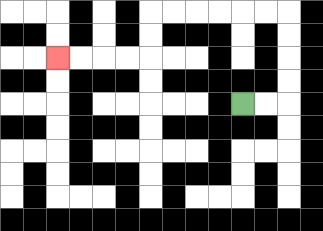{'start': '[10, 4]', 'end': '[2, 2]', 'path_directions': 'R,R,U,U,U,U,L,L,L,L,L,L,D,D,L,L,L,L', 'path_coordinates': '[[10, 4], [11, 4], [12, 4], [12, 3], [12, 2], [12, 1], [12, 0], [11, 0], [10, 0], [9, 0], [8, 0], [7, 0], [6, 0], [6, 1], [6, 2], [5, 2], [4, 2], [3, 2], [2, 2]]'}